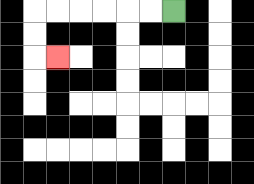{'start': '[7, 0]', 'end': '[2, 2]', 'path_directions': 'L,L,L,L,L,L,D,D,R', 'path_coordinates': '[[7, 0], [6, 0], [5, 0], [4, 0], [3, 0], [2, 0], [1, 0], [1, 1], [1, 2], [2, 2]]'}